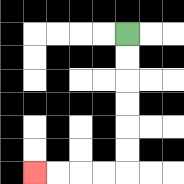{'start': '[5, 1]', 'end': '[1, 7]', 'path_directions': 'D,D,D,D,D,D,L,L,L,L', 'path_coordinates': '[[5, 1], [5, 2], [5, 3], [5, 4], [5, 5], [5, 6], [5, 7], [4, 7], [3, 7], [2, 7], [1, 7]]'}